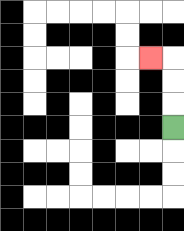{'start': '[7, 5]', 'end': '[6, 2]', 'path_directions': 'U,U,U,L', 'path_coordinates': '[[7, 5], [7, 4], [7, 3], [7, 2], [6, 2]]'}